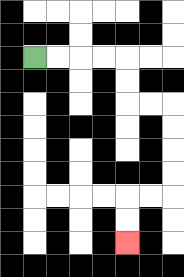{'start': '[1, 2]', 'end': '[5, 10]', 'path_directions': 'R,R,R,R,D,D,R,R,D,D,D,D,L,L,D,D', 'path_coordinates': '[[1, 2], [2, 2], [3, 2], [4, 2], [5, 2], [5, 3], [5, 4], [6, 4], [7, 4], [7, 5], [7, 6], [7, 7], [7, 8], [6, 8], [5, 8], [5, 9], [5, 10]]'}